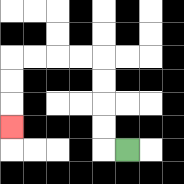{'start': '[5, 6]', 'end': '[0, 5]', 'path_directions': 'L,U,U,U,U,L,L,L,L,D,D,D', 'path_coordinates': '[[5, 6], [4, 6], [4, 5], [4, 4], [4, 3], [4, 2], [3, 2], [2, 2], [1, 2], [0, 2], [0, 3], [0, 4], [0, 5]]'}